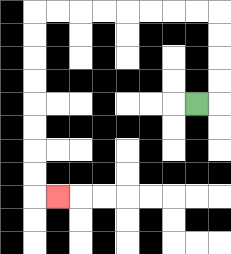{'start': '[8, 4]', 'end': '[2, 8]', 'path_directions': 'R,U,U,U,U,L,L,L,L,L,L,L,L,D,D,D,D,D,D,D,D,R', 'path_coordinates': '[[8, 4], [9, 4], [9, 3], [9, 2], [9, 1], [9, 0], [8, 0], [7, 0], [6, 0], [5, 0], [4, 0], [3, 0], [2, 0], [1, 0], [1, 1], [1, 2], [1, 3], [1, 4], [1, 5], [1, 6], [1, 7], [1, 8], [2, 8]]'}